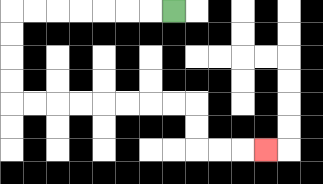{'start': '[7, 0]', 'end': '[11, 6]', 'path_directions': 'L,L,L,L,L,L,L,D,D,D,D,R,R,R,R,R,R,R,R,D,D,R,R,R', 'path_coordinates': '[[7, 0], [6, 0], [5, 0], [4, 0], [3, 0], [2, 0], [1, 0], [0, 0], [0, 1], [0, 2], [0, 3], [0, 4], [1, 4], [2, 4], [3, 4], [4, 4], [5, 4], [6, 4], [7, 4], [8, 4], [8, 5], [8, 6], [9, 6], [10, 6], [11, 6]]'}